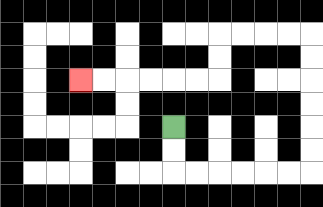{'start': '[7, 5]', 'end': '[3, 3]', 'path_directions': 'D,D,R,R,R,R,R,R,U,U,U,U,U,U,L,L,L,L,D,D,L,L,L,L,L,L', 'path_coordinates': '[[7, 5], [7, 6], [7, 7], [8, 7], [9, 7], [10, 7], [11, 7], [12, 7], [13, 7], [13, 6], [13, 5], [13, 4], [13, 3], [13, 2], [13, 1], [12, 1], [11, 1], [10, 1], [9, 1], [9, 2], [9, 3], [8, 3], [7, 3], [6, 3], [5, 3], [4, 3], [3, 3]]'}